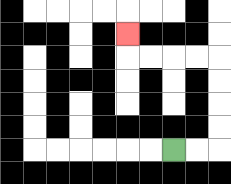{'start': '[7, 6]', 'end': '[5, 1]', 'path_directions': 'R,R,U,U,U,U,L,L,L,L,U', 'path_coordinates': '[[7, 6], [8, 6], [9, 6], [9, 5], [9, 4], [9, 3], [9, 2], [8, 2], [7, 2], [6, 2], [5, 2], [5, 1]]'}